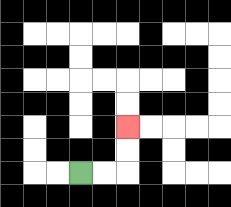{'start': '[3, 7]', 'end': '[5, 5]', 'path_directions': 'R,R,U,U', 'path_coordinates': '[[3, 7], [4, 7], [5, 7], [5, 6], [5, 5]]'}